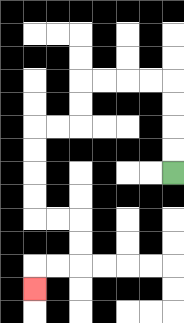{'start': '[7, 7]', 'end': '[1, 12]', 'path_directions': 'U,U,U,U,L,L,L,L,D,D,L,L,D,D,D,D,R,R,D,D,L,L,D', 'path_coordinates': '[[7, 7], [7, 6], [7, 5], [7, 4], [7, 3], [6, 3], [5, 3], [4, 3], [3, 3], [3, 4], [3, 5], [2, 5], [1, 5], [1, 6], [1, 7], [1, 8], [1, 9], [2, 9], [3, 9], [3, 10], [3, 11], [2, 11], [1, 11], [1, 12]]'}